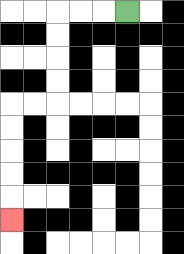{'start': '[5, 0]', 'end': '[0, 9]', 'path_directions': 'L,L,L,D,D,D,D,L,L,D,D,D,D,D', 'path_coordinates': '[[5, 0], [4, 0], [3, 0], [2, 0], [2, 1], [2, 2], [2, 3], [2, 4], [1, 4], [0, 4], [0, 5], [0, 6], [0, 7], [0, 8], [0, 9]]'}